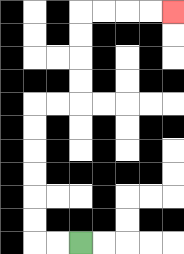{'start': '[3, 10]', 'end': '[7, 0]', 'path_directions': 'L,L,U,U,U,U,U,U,R,R,U,U,U,U,R,R,R,R', 'path_coordinates': '[[3, 10], [2, 10], [1, 10], [1, 9], [1, 8], [1, 7], [1, 6], [1, 5], [1, 4], [2, 4], [3, 4], [3, 3], [3, 2], [3, 1], [3, 0], [4, 0], [5, 0], [6, 0], [7, 0]]'}